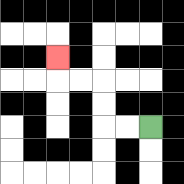{'start': '[6, 5]', 'end': '[2, 2]', 'path_directions': 'L,L,U,U,L,L,U', 'path_coordinates': '[[6, 5], [5, 5], [4, 5], [4, 4], [4, 3], [3, 3], [2, 3], [2, 2]]'}